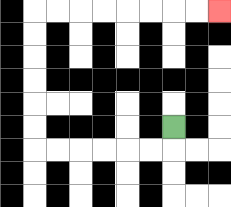{'start': '[7, 5]', 'end': '[9, 0]', 'path_directions': 'D,L,L,L,L,L,L,U,U,U,U,U,U,R,R,R,R,R,R,R,R', 'path_coordinates': '[[7, 5], [7, 6], [6, 6], [5, 6], [4, 6], [3, 6], [2, 6], [1, 6], [1, 5], [1, 4], [1, 3], [1, 2], [1, 1], [1, 0], [2, 0], [3, 0], [4, 0], [5, 0], [6, 0], [7, 0], [8, 0], [9, 0]]'}